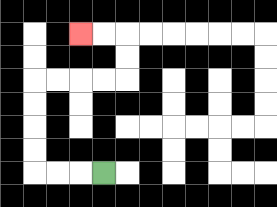{'start': '[4, 7]', 'end': '[3, 1]', 'path_directions': 'L,L,L,U,U,U,U,R,R,R,R,U,U,L,L', 'path_coordinates': '[[4, 7], [3, 7], [2, 7], [1, 7], [1, 6], [1, 5], [1, 4], [1, 3], [2, 3], [3, 3], [4, 3], [5, 3], [5, 2], [5, 1], [4, 1], [3, 1]]'}